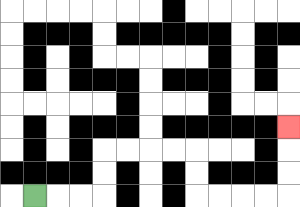{'start': '[1, 8]', 'end': '[12, 5]', 'path_directions': 'R,R,R,U,U,R,R,R,R,D,D,R,R,R,R,U,U,U', 'path_coordinates': '[[1, 8], [2, 8], [3, 8], [4, 8], [4, 7], [4, 6], [5, 6], [6, 6], [7, 6], [8, 6], [8, 7], [8, 8], [9, 8], [10, 8], [11, 8], [12, 8], [12, 7], [12, 6], [12, 5]]'}